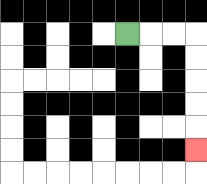{'start': '[5, 1]', 'end': '[8, 6]', 'path_directions': 'R,R,R,D,D,D,D,D', 'path_coordinates': '[[5, 1], [6, 1], [7, 1], [8, 1], [8, 2], [8, 3], [8, 4], [8, 5], [8, 6]]'}